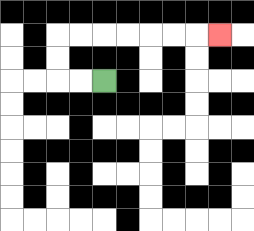{'start': '[4, 3]', 'end': '[9, 1]', 'path_directions': 'L,L,U,U,R,R,R,R,R,R,R', 'path_coordinates': '[[4, 3], [3, 3], [2, 3], [2, 2], [2, 1], [3, 1], [4, 1], [5, 1], [6, 1], [7, 1], [8, 1], [9, 1]]'}